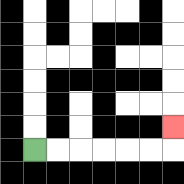{'start': '[1, 6]', 'end': '[7, 5]', 'path_directions': 'R,R,R,R,R,R,U', 'path_coordinates': '[[1, 6], [2, 6], [3, 6], [4, 6], [5, 6], [6, 6], [7, 6], [7, 5]]'}